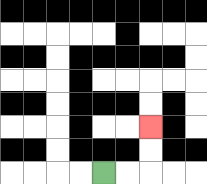{'start': '[4, 7]', 'end': '[6, 5]', 'path_directions': 'R,R,U,U', 'path_coordinates': '[[4, 7], [5, 7], [6, 7], [6, 6], [6, 5]]'}